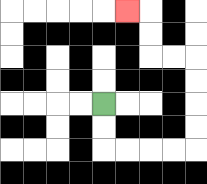{'start': '[4, 4]', 'end': '[5, 0]', 'path_directions': 'D,D,R,R,R,R,U,U,U,U,L,L,U,U,L', 'path_coordinates': '[[4, 4], [4, 5], [4, 6], [5, 6], [6, 6], [7, 6], [8, 6], [8, 5], [8, 4], [8, 3], [8, 2], [7, 2], [6, 2], [6, 1], [6, 0], [5, 0]]'}